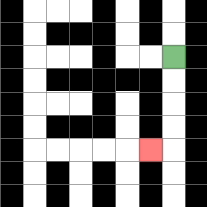{'start': '[7, 2]', 'end': '[6, 6]', 'path_directions': 'D,D,D,D,L', 'path_coordinates': '[[7, 2], [7, 3], [7, 4], [7, 5], [7, 6], [6, 6]]'}